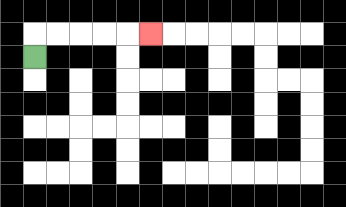{'start': '[1, 2]', 'end': '[6, 1]', 'path_directions': 'U,R,R,R,R,R', 'path_coordinates': '[[1, 2], [1, 1], [2, 1], [3, 1], [4, 1], [5, 1], [6, 1]]'}